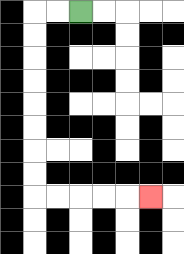{'start': '[3, 0]', 'end': '[6, 8]', 'path_directions': 'L,L,D,D,D,D,D,D,D,D,R,R,R,R,R', 'path_coordinates': '[[3, 0], [2, 0], [1, 0], [1, 1], [1, 2], [1, 3], [1, 4], [1, 5], [1, 6], [1, 7], [1, 8], [2, 8], [3, 8], [4, 8], [5, 8], [6, 8]]'}